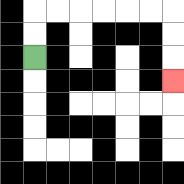{'start': '[1, 2]', 'end': '[7, 3]', 'path_directions': 'U,U,R,R,R,R,R,R,D,D,D', 'path_coordinates': '[[1, 2], [1, 1], [1, 0], [2, 0], [3, 0], [4, 0], [5, 0], [6, 0], [7, 0], [7, 1], [7, 2], [7, 3]]'}